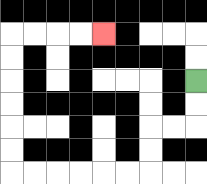{'start': '[8, 3]', 'end': '[4, 1]', 'path_directions': 'D,D,L,L,D,D,L,L,L,L,L,L,U,U,U,U,U,U,R,R,R,R', 'path_coordinates': '[[8, 3], [8, 4], [8, 5], [7, 5], [6, 5], [6, 6], [6, 7], [5, 7], [4, 7], [3, 7], [2, 7], [1, 7], [0, 7], [0, 6], [0, 5], [0, 4], [0, 3], [0, 2], [0, 1], [1, 1], [2, 1], [3, 1], [4, 1]]'}